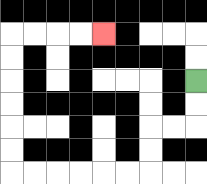{'start': '[8, 3]', 'end': '[4, 1]', 'path_directions': 'D,D,L,L,D,D,L,L,L,L,L,L,U,U,U,U,U,U,R,R,R,R', 'path_coordinates': '[[8, 3], [8, 4], [8, 5], [7, 5], [6, 5], [6, 6], [6, 7], [5, 7], [4, 7], [3, 7], [2, 7], [1, 7], [0, 7], [0, 6], [0, 5], [0, 4], [0, 3], [0, 2], [0, 1], [1, 1], [2, 1], [3, 1], [4, 1]]'}